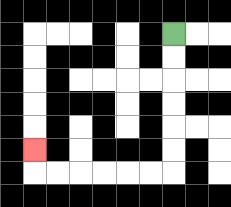{'start': '[7, 1]', 'end': '[1, 6]', 'path_directions': 'D,D,D,D,D,D,L,L,L,L,L,L,U', 'path_coordinates': '[[7, 1], [7, 2], [7, 3], [7, 4], [7, 5], [7, 6], [7, 7], [6, 7], [5, 7], [4, 7], [3, 7], [2, 7], [1, 7], [1, 6]]'}